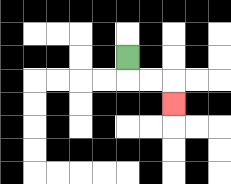{'start': '[5, 2]', 'end': '[7, 4]', 'path_directions': 'D,R,R,D', 'path_coordinates': '[[5, 2], [5, 3], [6, 3], [7, 3], [7, 4]]'}